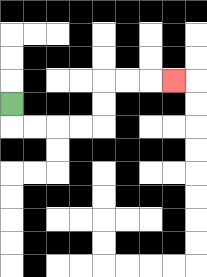{'start': '[0, 4]', 'end': '[7, 3]', 'path_directions': 'D,R,R,R,R,U,U,R,R,R', 'path_coordinates': '[[0, 4], [0, 5], [1, 5], [2, 5], [3, 5], [4, 5], [4, 4], [4, 3], [5, 3], [6, 3], [7, 3]]'}